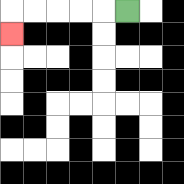{'start': '[5, 0]', 'end': '[0, 1]', 'path_directions': 'L,L,L,L,L,D', 'path_coordinates': '[[5, 0], [4, 0], [3, 0], [2, 0], [1, 0], [0, 0], [0, 1]]'}